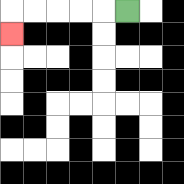{'start': '[5, 0]', 'end': '[0, 1]', 'path_directions': 'L,L,L,L,L,D', 'path_coordinates': '[[5, 0], [4, 0], [3, 0], [2, 0], [1, 0], [0, 0], [0, 1]]'}